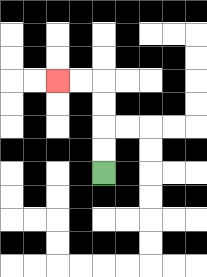{'start': '[4, 7]', 'end': '[2, 3]', 'path_directions': 'U,U,U,U,L,L', 'path_coordinates': '[[4, 7], [4, 6], [4, 5], [4, 4], [4, 3], [3, 3], [2, 3]]'}